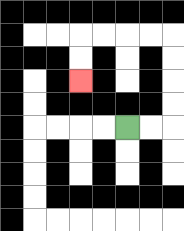{'start': '[5, 5]', 'end': '[3, 3]', 'path_directions': 'R,R,U,U,U,U,L,L,L,L,D,D', 'path_coordinates': '[[5, 5], [6, 5], [7, 5], [7, 4], [7, 3], [7, 2], [7, 1], [6, 1], [5, 1], [4, 1], [3, 1], [3, 2], [3, 3]]'}